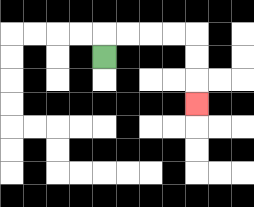{'start': '[4, 2]', 'end': '[8, 4]', 'path_directions': 'U,R,R,R,R,D,D,D', 'path_coordinates': '[[4, 2], [4, 1], [5, 1], [6, 1], [7, 1], [8, 1], [8, 2], [8, 3], [8, 4]]'}